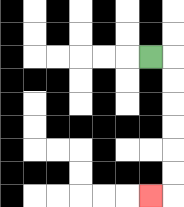{'start': '[6, 2]', 'end': '[6, 8]', 'path_directions': 'R,D,D,D,D,D,D,L', 'path_coordinates': '[[6, 2], [7, 2], [7, 3], [7, 4], [7, 5], [7, 6], [7, 7], [7, 8], [6, 8]]'}